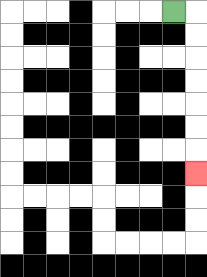{'start': '[7, 0]', 'end': '[8, 7]', 'path_directions': 'R,D,D,D,D,D,D,D', 'path_coordinates': '[[7, 0], [8, 0], [8, 1], [8, 2], [8, 3], [8, 4], [8, 5], [8, 6], [8, 7]]'}